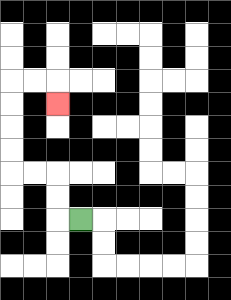{'start': '[3, 9]', 'end': '[2, 4]', 'path_directions': 'L,U,U,L,L,U,U,U,U,R,R,D', 'path_coordinates': '[[3, 9], [2, 9], [2, 8], [2, 7], [1, 7], [0, 7], [0, 6], [0, 5], [0, 4], [0, 3], [1, 3], [2, 3], [2, 4]]'}